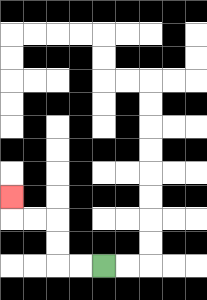{'start': '[4, 11]', 'end': '[0, 8]', 'path_directions': 'L,L,U,U,L,L,U', 'path_coordinates': '[[4, 11], [3, 11], [2, 11], [2, 10], [2, 9], [1, 9], [0, 9], [0, 8]]'}